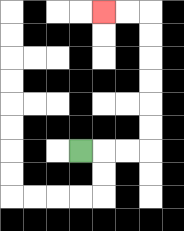{'start': '[3, 6]', 'end': '[4, 0]', 'path_directions': 'R,R,R,U,U,U,U,U,U,L,L', 'path_coordinates': '[[3, 6], [4, 6], [5, 6], [6, 6], [6, 5], [6, 4], [6, 3], [6, 2], [6, 1], [6, 0], [5, 0], [4, 0]]'}